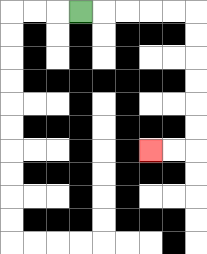{'start': '[3, 0]', 'end': '[6, 6]', 'path_directions': 'R,R,R,R,R,D,D,D,D,D,D,L,L', 'path_coordinates': '[[3, 0], [4, 0], [5, 0], [6, 0], [7, 0], [8, 0], [8, 1], [8, 2], [8, 3], [8, 4], [8, 5], [8, 6], [7, 6], [6, 6]]'}